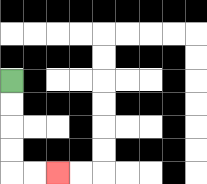{'start': '[0, 3]', 'end': '[2, 7]', 'path_directions': 'D,D,D,D,R,R', 'path_coordinates': '[[0, 3], [0, 4], [0, 5], [0, 6], [0, 7], [1, 7], [2, 7]]'}